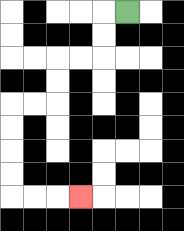{'start': '[5, 0]', 'end': '[3, 8]', 'path_directions': 'L,D,D,L,L,D,D,L,L,D,D,D,D,R,R,R', 'path_coordinates': '[[5, 0], [4, 0], [4, 1], [4, 2], [3, 2], [2, 2], [2, 3], [2, 4], [1, 4], [0, 4], [0, 5], [0, 6], [0, 7], [0, 8], [1, 8], [2, 8], [3, 8]]'}